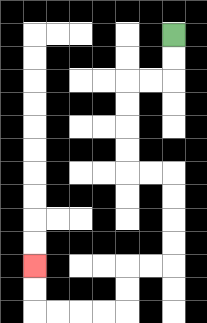{'start': '[7, 1]', 'end': '[1, 11]', 'path_directions': 'D,D,L,L,D,D,D,D,R,R,D,D,D,D,L,L,D,D,L,L,L,L,U,U', 'path_coordinates': '[[7, 1], [7, 2], [7, 3], [6, 3], [5, 3], [5, 4], [5, 5], [5, 6], [5, 7], [6, 7], [7, 7], [7, 8], [7, 9], [7, 10], [7, 11], [6, 11], [5, 11], [5, 12], [5, 13], [4, 13], [3, 13], [2, 13], [1, 13], [1, 12], [1, 11]]'}